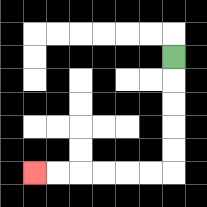{'start': '[7, 2]', 'end': '[1, 7]', 'path_directions': 'D,D,D,D,D,L,L,L,L,L,L', 'path_coordinates': '[[7, 2], [7, 3], [7, 4], [7, 5], [7, 6], [7, 7], [6, 7], [5, 7], [4, 7], [3, 7], [2, 7], [1, 7]]'}